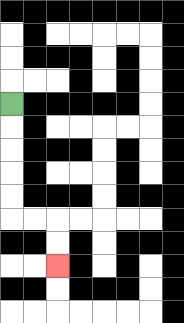{'start': '[0, 4]', 'end': '[2, 11]', 'path_directions': 'D,D,D,D,D,R,R,D,D', 'path_coordinates': '[[0, 4], [0, 5], [0, 6], [0, 7], [0, 8], [0, 9], [1, 9], [2, 9], [2, 10], [2, 11]]'}